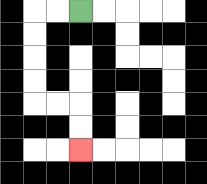{'start': '[3, 0]', 'end': '[3, 6]', 'path_directions': 'L,L,D,D,D,D,R,R,D,D', 'path_coordinates': '[[3, 0], [2, 0], [1, 0], [1, 1], [1, 2], [1, 3], [1, 4], [2, 4], [3, 4], [3, 5], [3, 6]]'}